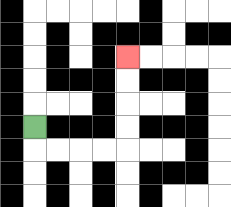{'start': '[1, 5]', 'end': '[5, 2]', 'path_directions': 'D,R,R,R,R,U,U,U,U', 'path_coordinates': '[[1, 5], [1, 6], [2, 6], [3, 6], [4, 6], [5, 6], [5, 5], [5, 4], [5, 3], [5, 2]]'}